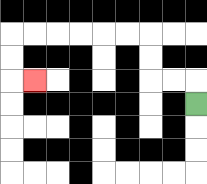{'start': '[8, 4]', 'end': '[1, 3]', 'path_directions': 'U,L,L,U,U,L,L,L,L,L,L,D,D,R', 'path_coordinates': '[[8, 4], [8, 3], [7, 3], [6, 3], [6, 2], [6, 1], [5, 1], [4, 1], [3, 1], [2, 1], [1, 1], [0, 1], [0, 2], [0, 3], [1, 3]]'}